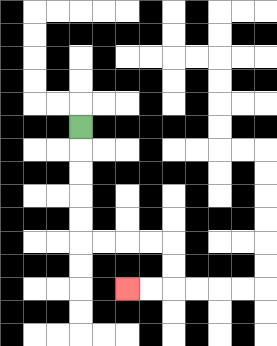{'start': '[3, 5]', 'end': '[5, 12]', 'path_directions': 'D,D,D,D,D,R,R,R,R,D,D,L,L', 'path_coordinates': '[[3, 5], [3, 6], [3, 7], [3, 8], [3, 9], [3, 10], [4, 10], [5, 10], [6, 10], [7, 10], [7, 11], [7, 12], [6, 12], [5, 12]]'}